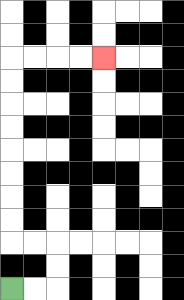{'start': '[0, 12]', 'end': '[4, 2]', 'path_directions': 'R,R,U,U,L,L,U,U,U,U,U,U,U,U,R,R,R,R', 'path_coordinates': '[[0, 12], [1, 12], [2, 12], [2, 11], [2, 10], [1, 10], [0, 10], [0, 9], [0, 8], [0, 7], [0, 6], [0, 5], [0, 4], [0, 3], [0, 2], [1, 2], [2, 2], [3, 2], [4, 2]]'}